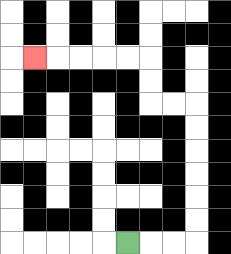{'start': '[5, 10]', 'end': '[1, 2]', 'path_directions': 'R,R,R,U,U,U,U,U,U,L,L,U,U,L,L,L,L,L', 'path_coordinates': '[[5, 10], [6, 10], [7, 10], [8, 10], [8, 9], [8, 8], [8, 7], [8, 6], [8, 5], [8, 4], [7, 4], [6, 4], [6, 3], [6, 2], [5, 2], [4, 2], [3, 2], [2, 2], [1, 2]]'}